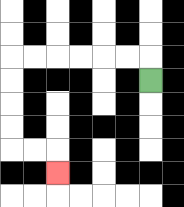{'start': '[6, 3]', 'end': '[2, 7]', 'path_directions': 'U,L,L,L,L,L,L,D,D,D,D,R,R,D', 'path_coordinates': '[[6, 3], [6, 2], [5, 2], [4, 2], [3, 2], [2, 2], [1, 2], [0, 2], [0, 3], [0, 4], [0, 5], [0, 6], [1, 6], [2, 6], [2, 7]]'}